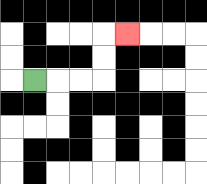{'start': '[1, 3]', 'end': '[5, 1]', 'path_directions': 'R,R,R,U,U,R', 'path_coordinates': '[[1, 3], [2, 3], [3, 3], [4, 3], [4, 2], [4, 1], [5, 1]]'}